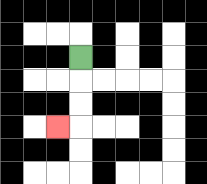{'start': '[3, 2]', 'end': '[2, 5]', 'path_directions': 'D,D,D,L', 'path_coordinates': '[[3, 2], [3, 3], [3, 4], [3, 5], [2, 5]]'}